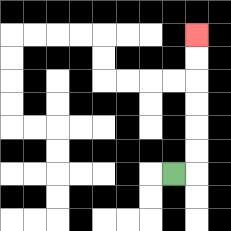{'start': '[7, 7]', 'end': '[8, 1]', 'path_directions': 'R,U,U,U,U,U,U', 'path_coordinates': '[[7, 7], [8, 7], [8, 6], [8, 5], [8, 4], [8, 3], [8, 2], [8, 1]]'}